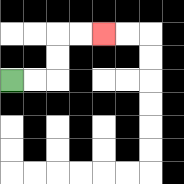{'start': '[0, 3]', 'end': '[4, 1]', 'path_directions': 'R,R,U,U,R,R', 'path_coordinates': '[[0, 3], [1, 3], [2, 3], [2, 2], [2, 1], [3, 1], [4, 1]]'}